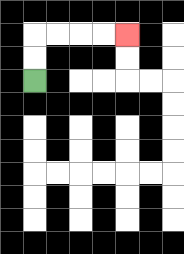{'start': '[1, 3]', 'end': '[5, 1]', 'path_directions': 'U,U,R,R,R,R', 'path_coordinates': '[[1, 3], [1, 2], [1, 1], [2, 1], [3, 1], [4, 1], [5, 1]]'}